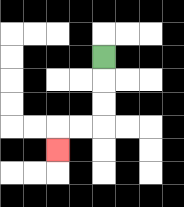{'start': '[4, 2]', 'end': '[2, 6]', 'path_directions': 'D,D,D,L,L,D', 'path_coordinates': '[[4, 2], [4, 3], [4, 4], [4, 5], [3, 5], [2, 5], [2, 6]]'}